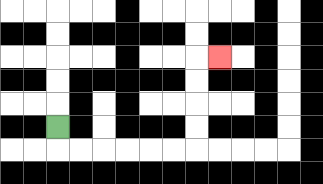{'start': '[2, 5]', 'end': '[9, 2]', 'path_directions': 'D,R,R,R,R,R,R,U,U,U,U,R', 'path_coordinates': '[[2, 5], [2, 6], [3, 6], [4, 6], [5, 6], [6, 6], [7, 6], [8, 6], [8, 5], [8, 4], [8, 3], [8, 2], [9, 2]]'}